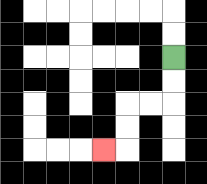{'start': '[7, 2]', 'end': '[4, 6]', 'path_directions': 'D,D,L,L,D,D,L', 'path_coordinates': '[[7, 2], [7, 3], [7, 4], [6, 4], [5, 4], [5, 5], [5, 6], [4, 6]]'}